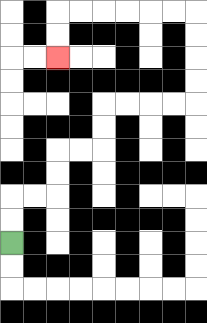{'start': '[0, 10]', 'end': '[2, 2]', 'path_directions': 'U,U,R,R,U,U,R,R,U,U,R,R,R,R,U,U,U,U,L,L,L,L,L,L,D,D', 'path_coordinates': '[[0, 10], [0, 9], [0, 8], [1, 8], [2, 8], [2, 7], [2, 6], [3, 6], [4, 6], [4, 5], [4, 4], [5, 4], [6, 4], [7, 4], [8, 4], [8, 3], [8, 2], [8, 1], [8, 0], [7, 0], [6, 0], [5, 0], [4, 0], [3, 0], [2, 0], [2, 1], [2, 2]]'}